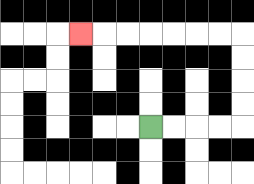{'start': '[6, 5]', 'end': '[3, 1]', 'path_directions': 'R,R,R,R,U,U,U,U,L,L,L,L,L,L,L', 'path_coordinates': '[[6, 5], [7, 5], [8, 5], [9, 5], [10, 5], [10, 4], [10, 3], [10, 2], [10, 1], [9, 1], [8, 1], [7, 1], [6, 1], [5, 1], [4, 1], [3, 1]]'}